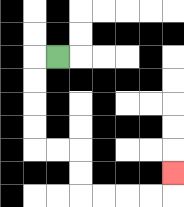{'start': '[2, 2]', 'end': '[7, 7]', 'path_directions': 'L,D,D,D,D,R,R,D,D,R,R,R,R,U', 'path_coordinates': '[[2, 2], [1, 2], [1, 3], [1, 4], [1, 5], [1, 6], [2, 6], [3, 6], [3, 7], [3, 8], [4, 8], [5, 8], [6, 8], [7, 8], [7, 7]]'}